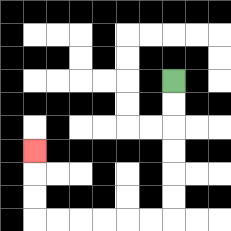{'start': '[7, 3]', 'end': '[1, 6]', 'path_directions': 'D,D,D,D,D,D,L,L,L,L,L,L,U,U,U', 'path_coordinates': '[[7, 3], [7, 4], [7, 5], [7, 6], [7, 7], [7, 8], [7, 9], [6, 9], [5, 9], [4, 9], [3, 9], [2, 9], [1, 9], [1, 8], [1, 7], [1, 6]]'}